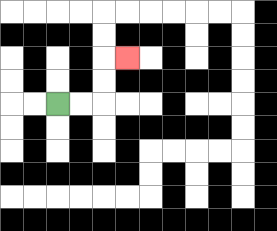{'start': '[2, 4]', 'end': '[5, 2]', 'path_directions': 'R,R,U,U,R', 'path_coordinates': '[[2, 4], [3, 4], [4, 4], [4, 3], [4, 2], [5, 2]]'}